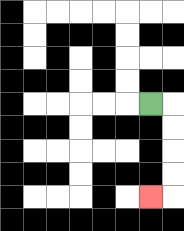{'start': '[6, 4]', 'end': '[6, 8]', 'path_directions': 'R,D,D,D,D,L', 'path_coordinates': '[[6, 4], [7, 4], [7, 5], [7, 6], [7, 7], [7, 8], [6, 8]]'}